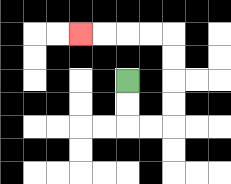{'start': '[5, 3]', 'end': '[3, 1]', 'path_directions': 'D,D,R,R,U,U,U,U,L,L,L,L', 'path_coordinates': '[[5, 3], [5, 4], [5, 5], [6, 5], [7, 5], [7, 4], [7, 3], [7, 2], [7, 1], [6, 1], [5, 1], [4, 1], [3, 1]]'}